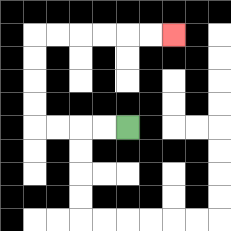{'start': '[5, 5]', 'end': '[7, 1]', 'path_directions': 'L,L,L,L,U,U,U,U,R,R,R,R,R,R', 'path_coordinates': '[[5, 5], [4, 5], [3, 5], [2, 5], [1, 5], [1, 4], [1, 3], [1, 2], [1, 1], [2, 1], [3, 1], [4, 1], [5, 1], [6, 1], [7, 1]]'}